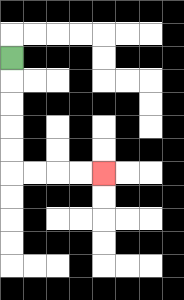{'start': '[0, 2]', 'end': '[4, 7]', 'path_directions': 'D,D,D,D,D,R,R,R,R', 'path_coordinates': '[[0, 2], [0, 3], [0, 4], [0, 5], [0, 6], [0, 7], [1, 7], [2, 7], [3, 7], [4, 7]]'}